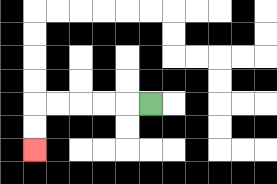{'start': '[6, 4]', 'end': '[1, 6]', 'path_directions': 'L,L,L,L,L,D,D', 'path_coordinates': '[[6, 4], [5, 4], [4, 4], [3, 4], [2, 4], [1, 4], [1, 5], [1, 6]]'}